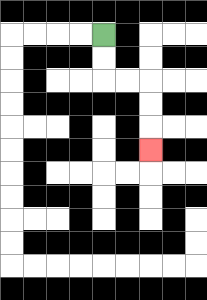{'start': '[4, 1]', 'end': '[6, 6]', 'path_directions': 'D,D,R,R,D,D,D', 'path_coordinates': '[[4, 1], [4, 2], [4, 3], [5, 3], [6, 3], [6, 4], [6, 5], [6, 6]]'}